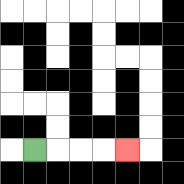{'start': '[1, 6]', 'end': '[5, 6]', 'path_directions': 'R,R,R,R', 'path_coordinates': '[[1, 6], [2, 6], [3, 6], [4, 6], [5, 6]]'}